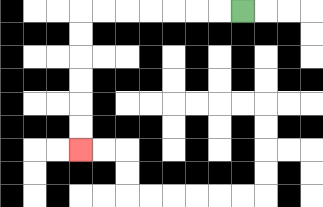{'start': '[10, 0]', 'end': '[3, 6]', 'path_directions': 'L,L,L,L,L,L,L,D,D,D,D,D,D', 'path_coordinates': '[[10, 0], [9, 0], [8, 0], [7, 0], [6, 0], [5, 0], [4, 0], [3, 0], [3, 1], [3, 2], [3, 3], [3, 4], [3, 5], [3, 6]]'}